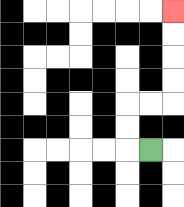{'start': '[6, 6]', 'end': '[7, 0]', 'path_directions': 'L,U,U,R,R,U,U,U,U', 'path_coordinates': '[[6, 6], [5, 6], [5, 5], [5, 4], [6, 4], [7, 4], [7, 3], [7, 2], [7, 1], [7, 0]]'}